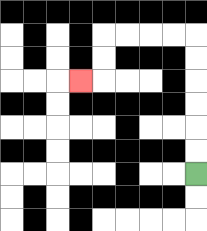{'start': '[8, 7]', 'end': '[3, 3]', 'path_directions': 'U,U,U,U,U,U,L,L,L,L,D,D,L', 'path_coordinates': '[[8, 7], [8, 6], [8, 5], [8, 4], [8, 3], [8, 2], [8, 1], [7, 1], [6, 1], [5, 1], [4, 1], [4, 2], [4, 3], [3, 3]]'}